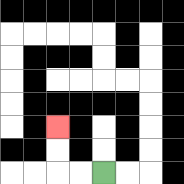{'start': '[4, 7]', 'end': '[2, 5]', 'path_directions': 'L,L,U,U', 'path_coordinates': '[[4, 7], [3, 7], [2, 7], [2, 6], [2, 5]]'}